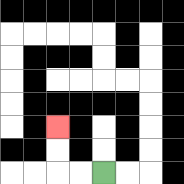{'start': '[4, 7]', 'end': '[2, 5]', 'path_directions': 'L,L,U,U', 'path_coordinates': '[[4, 7], [3, 7], [2, 7], [2, 6], [2, 5]]'}